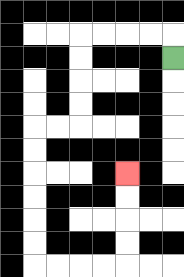{'start': '[7, 2]', 'end': '[5, 7]', 'path_directions': 'U,L,L,L,L,D,D,D,D,L,L,D,D,D,D,D,D,R,R,R,R,U,U,U,U', 'path_coordinates': '[[7, 2], [7, 1], [6, 1], [5, 1], [4, 1], [3, 1], [3, 2], [3, 3], [3, 4], [3, 5], [2, 5], [1, 5], [1, 6], [1, 7], [1, 8], [1, 9], [1, 10], [1, 11], [2, 11], [3, 11], [4, 11], [5, 11], [5, 10], [5, 9], [5, 8], [5, 7]]'}